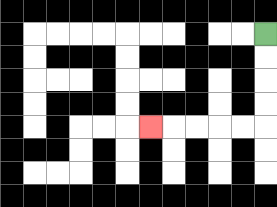{'start': '[11, 1]', 'end': '[6, 5]', 'path_directions': 'D,D,D,D,L,L,L,L,L', 'path_coordinates': '[[11, 1], [11, 2], [11, 3], [11, 4], [11, 5], [10, 5], [9, 5], [8, 5], [7, 5], [6, 5]]'}